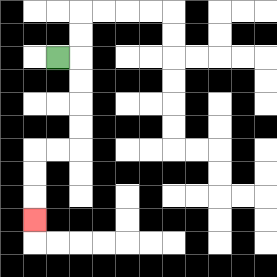{'start': '[2, 2]', 'end': '[1, 9]', 'path_directions': 'R,D,D,D,D,L,L,D,D,D', 'path_coordinates': '[[2, 2], [3, 2], [3, 3], [3, 4], [3, 5], [3, 6], [2, 6], [1, 6], [1, 7], [1, 8], [1, 9]]'}